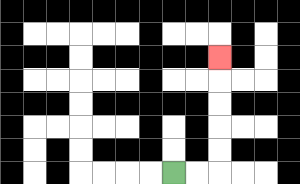{'start': '[7, 7]', 'end': '[9, 2]', 'path_directions': 'R,R,U,U,U,U,U', 'path_coordinates': '[[7, 7], [8, 7], [9, 7], [9, 6], [9, 5], [9, 4], [9, 3], [9, 2]]'}